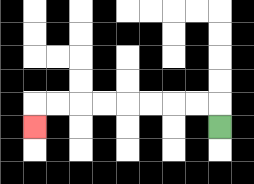{'start': '[9, 5]', 'end': '[1, 5]', 'path_directions': 'U,L,L,L,L,L,L,L,L,D', 'path_coordinates': '[[9, 5], [9, 4], [8, 4], [7, 4], [6, 4], [5, 4], [4, 4], [3, 4], [2, 4], [1, 4], [1, 5]]'}